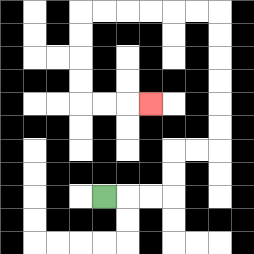{'start': '[4, 8]', 'end': '[6, 4]', 'path_directions': 'R,R,R,U,U,R,R,U,U,U,U,U,U,L,L,L,L,L,L,D,D,D,D,R,R,R', 'path_coordinates': '[[4, 8], [5, 8], [6, 8], [7, 8], [7, 7], [7, 6], [8, 6], [9, 6], [9, 5], [9, 4], [9, 3], [9, 2], [9, 1], [9, 0], [8, 0], [7, 0], [6, 0], [5, 0], [4, 0], [3, 0], [3, 1], [3, 2], [3, 3], [3, 4], [4, 4], [5, 4], [6, 4]]'}